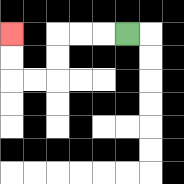{'start': '[5, 1]', 'end': '[0, 1]', 'path_directions': 'L,L,L,D,D,L,L,U,U', 'path_coordinates': '[[5, 1], [4, 1], [3, 1], [2, 1], [2, 2], [2, 3], [1, 3], [0, 3], [0, 2], [0, 1]]'}